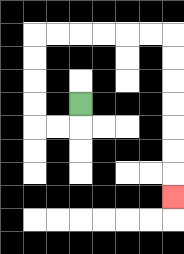{'start': '[3, 4]', 'end': '[7, 8]', 'path_directions': 'D,L,L,U,U,U,U,R,R,R,R,R,R,D,D,D,D,D,D,D', 'path_coordinates': '[[3, 4], [3, 5], [2, 5], [1, 5], [1, 4], [1, 3], [1, 2], [1, 1], [2, 1], [3, 1], [4, 1], [5, 1], [6, 1], [7, 1], [7, 2], [7, 3], [7, 4], [7, 5], [7, 6], [7, 7], [7, 8]]'}